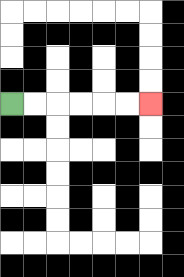{'start': '[0, 4]', 'end': '[6, 4]', 'path_directions': 'R,R,R,R,R,R', 'path_coordinates': '[[0, 4], [1, 4], [2, 4], [3, 4], [4, 4], [5, 4], [6, 4]]'}